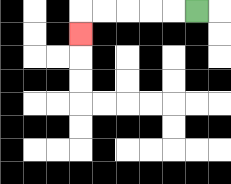{'start': '[8, 0]', 'end': '[3, 1]', 'path_directions': 'L,L,L,L,L,D', 'path_coordinates': '[[8, 0], [7, 0], [6, 0], [5, 0], [4, 0], [3, 0], [3, 1]]'}